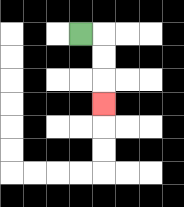{'start': '[3, 1]', 'end': '[4, 4]', 'path_directions': 'R,D,D,D', 'path_coordinates': '[[3, 1], [4, 1], [4, 2], [4, 3], [4, 4]]'}